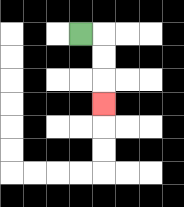{'start': '[3, 1]', 'end': '[4, 4]', 'path_directions': 'R,D,D,D', 'path_coordinates': '[[3, 1], [4, 1], [4, 2], [4, 3], [4, 4]]'}